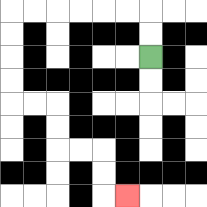{'start': '[6, 2]', 'end': '[5, 8]', 'path_directions': 'U,U,L,L,L,L,L,L,D,D,D,D,R,R,D,D,R,R,D,D,R', 'path_coordinates': '[[6, 2], [6, 1], [6, 0], [5, 0], [4, 0], [3, 0], [2, 0], [1, 0], [0, 0], [0, 1], [0, 2], [0, 3], [0, 4], [1, 4], [2, 4], [2, 5], [2, 6], [3, 6], [4, 6], [4, 7], [4, 8], [5, 8]]'}